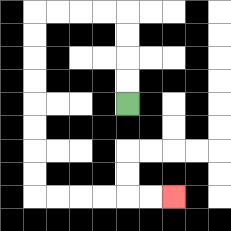{'start': '[5, 4]', 'end': '[7, 8]', 'path_directions': 'U,U,U,U,L,L,L,L,D,D,D,D,D,D,D,D,R,R,R,R,R,R', 'path_coordinates': '[[5, 4], [5, 3], [5, 2], [5, 1], [5, 0], [4, 0], [3, 0], [2, 0], [1, 0], [1, 1], [1, 2], [1, 3], [1, 4], [1, 5], [1, 6], [1, 7], [1, 8], [2, 8], [3, 8], [4, 8], [5, 8], [6, 8], [7, 8]]'}